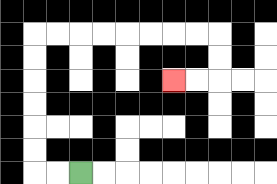{'start': '[3, 7]', 'end': '[7, 3]', 'path_directions': 'L,L,U,U,U,U,U,U,R,R,R,R,R,R,R,R,D,D,L,L', 'path_coordinates': '[[3, 7], [2, 7], [1, 7], [1, 6], [1, 5], [1, 4], [1, 3], [1, 2], [1, 1], [2, 1], [3, 1], [4, 1], [5, 1], [6, 1], [7, 1], [8, 1], [9, 1], [9, 2], [9, 3], [8, 3], [7, 3]]'}